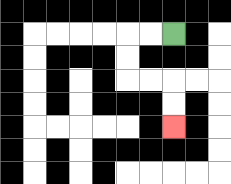{'start': '[7, 1]', 'end': '[7, 5]', 'path_directions': 'L,L,D,D,R,R,D,D', 'path_coordinates': '[[7, 1], [6, 1], [5, 1], [5, 2], [5, 3], [6, 3], [7, 3], [7, 4], [7, 5]]'}